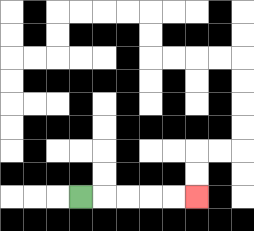{'start': '[3, 8]', 'end': '[8, 8]', 'path_directions': 'R,R,R,R,R', 'path_coordinates': '[[3, 8], [4, 8], [5, 8], [6, 8], [7, 8], [8, 8]]'}